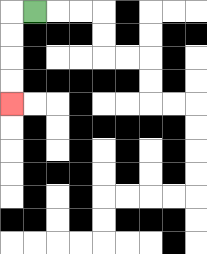{'start': '[1, 0]', 'end': '[0, 4]', 'path_directions': 'L,D,D,D,D', 'path_coordinates': '[[1, 0], [0, 0], [0, 1], [0, 2], [0, 3], [0, 4]]'}